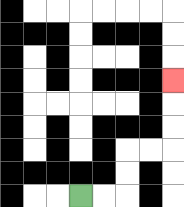{'start': '[3, 8]', 'end': '[7, 3]', 'path_directions': 'R,R,U,U,R,R,U,U,U', 'path_coordinates': '[[3, 8], [4, 8], [5, 8], [5, 7], [5, 6], [6, 6], [7, 6], [7, 5], [7, 4], [7, 3]]'}